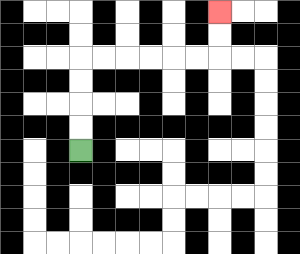{'start': '[3, 6]', 'end': '[9, 0]', 'path_directions': 'U,U,U,U,R,R,R,R,R,R,U,U', 'path_coordinates': '[[3, 6], [3, 5], [3, 4], [3, 3], [3, 2], [4, 2], [5, 2], [6, 2], [7, 2], [8, 2], [9, 2], [9, 1], [9, 0]]'}